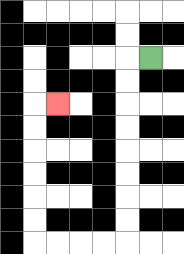{'start': '[6, 2]', 'end': '[2, 4]', 'path_directions': 'L,D,D,D,D,D,D,D,D,L,L,L,L,U,U,U,U,U,U,R', 'path_coordinates': '[[6, 2], [5, 2], [5, 3], [5, 4], [5, 5], [5, 6], [5, 7], [5, 8], [5, 9], [5, 10], [4, 10], [3, 10], [2, 10], [1, 10], [1, 9], [1, 8], [1, 7], [1, 6], [1, 5], [1, 4], [2, 4]]'}